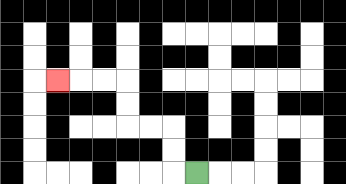{'start': '[8, 7]', 'end': '[2, 3]', 'path_directions': 'L,U,U,L,L,U,U,L,L,L', 'path_coordinates': '[[8, 7], [7, 7], [7, 6], [7, 5], [6, 5], [5, 5], [5, 4], [5, 3], [4, 3], [3, 3], [2, 3]]'}